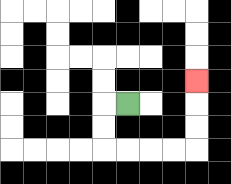{'start': '[5, 4]', 'end': '[8, 3]', 'path_directions': 'L,D,D,R,R,R,R,U,U,U', 'path_coordinates': '[[5, 4], [4, 4], [4, 5], [4, 6], [5, 6], [6, 6], [7, 6], [8, 6], [8, 5], [8, 4], [8, 3]]'}